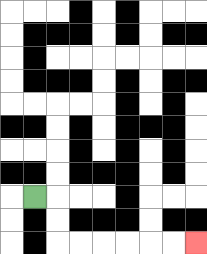{'start': '[1, 8]', 'end': '[8, 10]', 'path_directions': 'R,D,D,R,R,R,R,R,R', 'path_coordinates': '[[1, 8], [2, 8], [2, 9], [2, 10], [3, 10], [4, 10], [5, 10], [6, 10], [7, 10], [8, 10]]'}